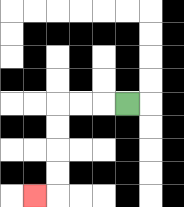{'start': '[5, 4]', 'end': '[1, 8]', 'path_directions': 'L,L,L,D,D,D,D,L', 'path_coordinates': '[[5, 4], [4, 4], [3, 4], [2, 4], [2, 5], [2, 6], [2, 7], [2, 8], [1, 8]]'}